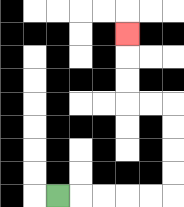{'start': '[2, 8]', 'end': '[5, 1]', 'path_directions': 'R,R,R,R,R,U,U,U,U,L,L,U,U,U', 'path_coordinates': '[[2, 8], [3, 8], [4, 8], [5, 8], [6, 8], [7, 8], [7, 7], [7, 6], [7, 5], [7, 4], [6, 4], [5, 4], [5, 3], [5, 2], [5, 1]]'}